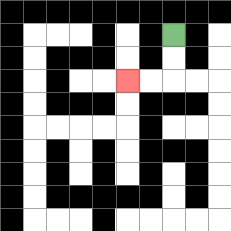{'start': '[7, 1]', 'end': '[5, 3]', 'path_directions': 'D,D,L,L', 'path_coordinates': '[[7, 1], [7, 2], [7, 3], [6, 3], [5, 3]]'}